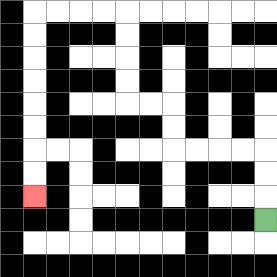{'start': '[11, 9]', 'end': '[1, 8]', 'path_directions': 'U,U,U,L,L,L,L,U,U,L,L,U,U,U,U,L,L,L,L,D,D,D,D,D,D,D,D', 'path_coordinates': '[[11, 9], [11, 8], [11, 7], [11, 6], [10, 6], [9, 6], [8, 6], [7, 6], [7, 5], [7, 4], [6, 4], [5, 4], [5, 3], [5, 2], [5, 1], [5, 0], [4, 0], [3, 0], [2, 0], [1, 0], [1, 1], [1, 2], [1, 3], [1, 4], [1, 5], [1, 6], [1, 7], [1, 8]]'}